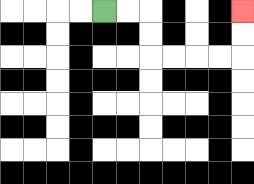{'start': '[4, 0]', 'end': '[10, 0]', 'path_directions': 'R,R,D,D,R,R,R,R,U,U', 'path_coordinates': '[[4, 0], [5, 0], [6, 0], [6, 1], [6, 2], [7, 2], [8, 2], [9, 2], [10, 2], [10, 1], [10, 0]]'}